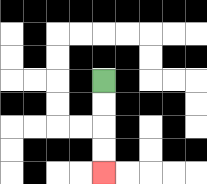{'start': '[4, 3]', 'end': '[4, 7]', 'path_directions': 'D,D,D,D', 'path_coordinates': '[[4, 3], [4, 4], [4, 5], [4, 6], [4, 7]]'}